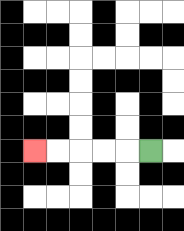{'start': '[6, 6]', 'end': '[1, 6]', 'path_directions': 'L,L,L,L,L', 'path_coordinates': '[[6, 6], [5, 6], [4, 6], [3, 6], [2, 6], [1, 6]]'}